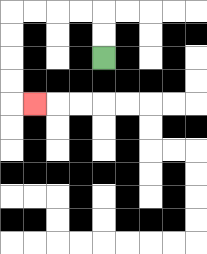{'start': '[4, 2]', 'end': '[1, 4]', 'path_directions': 'U,U,L,L,L,L,D,D,D,D,R', 'path_coordinates': '[[4, 2], [4, 1], [4, 0], [3, 0], [2, 0], [1, 0], [0, 0], [0, 1], [0, 2], [0, 3], [0, 4], [1, 4]]'}